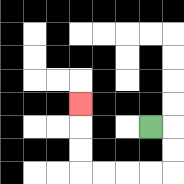{'start': '[6, 5]', 'end': '[3, 4]', 'path_directions': 'R,D,D,L,L,L,L,U,U,U', 'path_coordinates': '[[6, 5], [7, 5], [7, 6], [7, 7], [6, 7], [5, 7], [4, 7], [3, 7], [3, 6], [3, 5], [3, 4]]'}